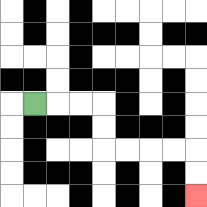{'start': '[1, 4]', 'end': '[8, 8]', 'path_directions': 'R,R,R,D,D,R,R,R,R,D,D', 'path_coordinates': '[[1, 4], [2, 4], [3, 4], [4, 4], [4, 5], [4, 6], [5, 6], [6, 6], [7, 6], [8, 6], [8, 7], [8, 8]]'}